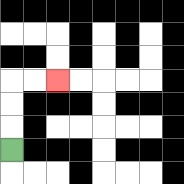{'start': '[0, 6]', 'end': '[2, 3]', 'path_directions': 'U,U,U,R,R', 'path_coordinates': '[[0, 6], [0, 5], [0, 4], [0, 3], [1, 3], [2, 3]]'}